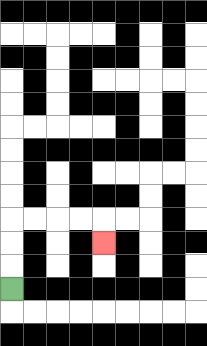{'start': '[0, 12]', 'end': '[4, 10]', 'path_directions': 'U,U,U,R,R,R,R,D', 'path_coordinates': '[[0, 12], [0, 11], [0, 10], [0, 9], [1, 9], [2, 9], [3, 9], [4, 9], [4, 10]]'}